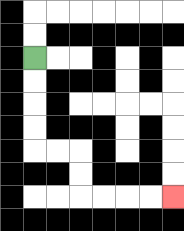{'start': '[1, 2]', 'end': '[7, 8]', 'path_directions': 'D,D,D,D,R,R,D,D,R,R,R,R', 'path_coordinates': '[[1, 2], [1, 3], [1, 4], [1, 5], [1, 6], [2, 6], [3, 6], [3, 7], [3, 8], [4, 8], [5, 8], [6, 8], [7, 8]]'}